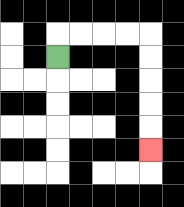{'start': '[2, 2]', 'end': '[6, 6]', 'path_directions': 'U,R,R,R,R,D,D,D,D,D', 'path_coordinates': '[[2, 2], [2, 1], [3, 1], [4, 1], [5, 1], [6, 1], [6, 2], [6, 3], [6, 4], [6, 5], [6, 6]]'}